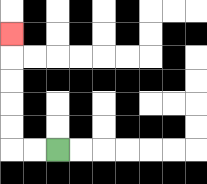{'start': '[2, 6]', 'end': '[0, 1]', 'path_directions': 'L,L,U,U,U,U,U', 'path_coordinates': '[[2, 6], [1, 6], [0, 6], [0, 5], [0, 4], [0, 3], [0, 2], [0, 1]]'}